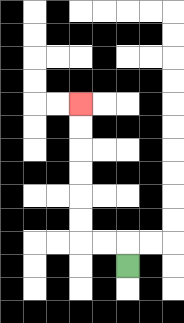{'start': '[5, 11]', 'end': '[3, 4]', 'path_directions': 'U,L,L,U,U,U,U,U,U', 'path_coordinates': '[[5, 11], [5, 10], [4, 10], [3, 10], [3, 9], [3, 8], [3, 7], [3, 6], [3, 5], [3, 4]]'}